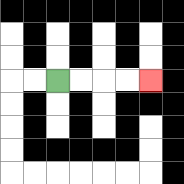{'start': '[2, 3]', 'end': '[6, 3]', 'path_directions': 'R,R,R,R', 'path_coordinates': '[[2, 3], [3, 3], [4, 3], [5, 3], [6, 3]]'}